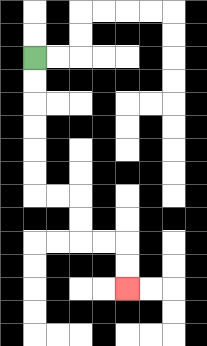{'start': '[1, 2]', 'end': '[5, 12]', 'path_directions': 'D,D,D,D,D,D,R,R,D,D,R,R,D,D', 'path_coordinates': '[[1, 2], [1, 3], [1, 4], [1, 5], [1, 6], [1, 7], [1, 8], [2, 8], [3, 8], [3, 9], [3, 10], [4, 10], [5, 10], [5, 11], [5, 12]]'}